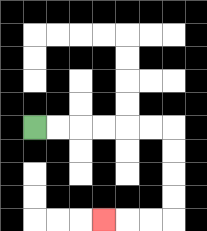{'start': '[1, 5]', 'end': '[4, 9]', 'path_directions': 'R,R,R,R,R,R,D,D,D,D,L,L,L', 'path_coordinates': '[[1, 5], [2, 5], [3, 5], [4, 5], [5, 5], [6, 5], [7, 5], [7, 6], [7, 7], [7, 8], [7, 9], [6, 9], [5, 9], [4, 9]]'}